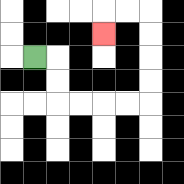{'start': '[1, 2]', 'end': '[4, 1]', 'path_directions': 'R,D,D,R,R,R,R,U,U,U,U,L,L,D', 'path_coordinates': '[[1, 2], [2, 2], [2, 3], [2, 4], [3, 4], [4, 4], [5, 4], [6, 4], [6, 3], [6, 2], [6, 1], [6, 0], [5, 0], [4, 0], [4, 1]]'}